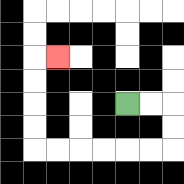{'start': '[5, 4]', 'end': '[2, 2]', 'path_directions': 'R,R,D,D,L,L,L,L,L,L,U,U,U,U,R', 'path_coordinates': '[[5, 4], [6, 4], [7, 4], [7, 5], [7, 6], [6, 6], [5, 6], [4, 6], [3, 6], [2, 6], [1, 6], [1, 5], [1, 4], [1, 3], [1, 2], [2, 2]]'}